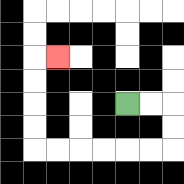{'start': '[5, 4]', 'end': '[2, 2]', 'path_directions': 'R,R,D,D,L,L,L,L,L,L,U,U,U,U,R', 'path_coordinates': '[[5, 4], [6, 4], [7, 4], [7, 5], [7, 6], [6, 6], [5, 6], [4, 6], [3, 6], [2, 6], [1, 6], [1, 5], [1, 4], [1, 3], [1, 2], [2, 2]]'}